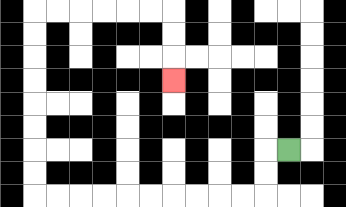{'start': '[12, 6]', 'end': '[7, 3]', 'path_directions': 'L,D,D,L,L,L,L,L,L,L,L,L,L,U,U,U,U,U,U,U,U,R,R,R,R,R,R,D,D,D', 'path_coordinates': '[[12, 6], [11, 6], [11, 7], [11, 8], [10, 8], [9, 8], [8, 8], [7, 8], [6, 8], [5, 8], [4, 8], [3, 8], [2, 8], [1, 8], [1, 7], [1, 6], [1, 5], [1, 4], [1, 3], [1, 2], [1, 1], [1, 0], [2, 0], [3, 0], [4, 0], [5, 0], [6, 0], [7, 0], [7, 1], [7, 2], [7, 3]]'}